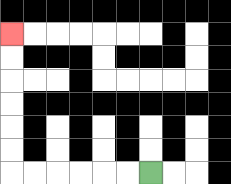{'start': '[6, 7]', 'end': '[0, 1]', 'path_directions': 'L,L,L,L,L,L,U,U,U,U,U,U', 'path_coordinates': '[[6, 7], [5, 7], [4, 7], [3, 7], [2, 7], [1, 7], [0, 7], [0, 6], [0, 5], [0, 4], [0, 3], [0, 2], [0, 1]]'}